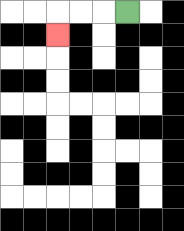{'start': '[5, 0]', 'end': '[2, 1]', 'path_directions': 'L,L,L,D', 'path_coordinates': '[[5, 0], [4, 0], [3, 0], [2, 0], [2, 1]]'}